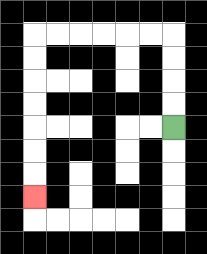{'start': '[7, 5]', 'end': '[1, 8]', 'path_directions': 'U,U,U,U,L,L,L,L,L,L,D,D,D,D,D,D,D', 'path_coordinates': '[[7, 5], [7, 4], [7, 3], [7, 2], [7, 1], [6, 1], [5, 1], [4, 1], [3, 1], [2, 1], [1, 1], [1, 2], [1, 3], [1, 4], [1, 5], [1, 6], [1, 7], [1, 8]]'}